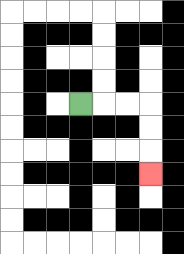{'start': '[3, 4]', 'end': '[6, 7]', 'path_directions': 'R,R,R,D,D,D', 'path_coordinates': '[[3, 4], [4, 4], [5, 4], [6, 4], [6, 5], [6, 6], [6, 7]]'}